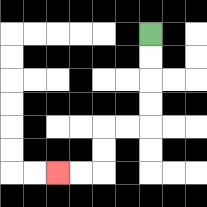{'start': '[6, 1]', 'end': '[2, 7]', 'path_directions': 'D,D,D,D,L,L,D,D,L,L', 'path_coordinates': '[[6, 1], [6, 2], [6, 3], [6, 4], [6, 5], [5, 5], [4, 5], [4, 6], [4, 7], [3, 7], [2, 7]]'}